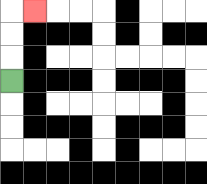{'start': '[0, 3]', 'end': '[1, 0]', 'path_directions': 'U,U,U,R', 'path_coordinates': '[[0, 3], [0, 2], [0, 1], [0, 0], [1, 0]]'}